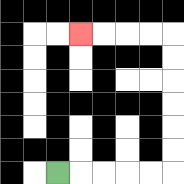{'start': '[2, 7]', 'end': '[3, 1]', 'path_directions': 'R,R,R,R,R,U,U,U,U,U,U,L,L,L,L', 'path_coordinates': '[[2, 7], [3, 7], [4, 7], [5, 7], [6, 7], [7, 7], [7, 6], [7, 5], [7, 4], [7, 3], [7, 2], [7, 1], [6, 1], [5, 1], [4, 1], [3, 1]]'}